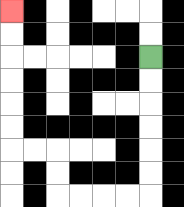{'start': '[6, 2]', 'end': '[0, 0]', 'path_directions': 'D,D,D,D,D,D,L,L,L,L,U,U,L,L,U,U,U,U,U,U', 'path_coordinates': '[[6, 2], [6, 3], [6, 4], [6, 5], [6, 6], [6, 7], [6, 8], [5, 8], [4, 8], [3, 8], [2, 8], [2, 7], [2, 6], [1, 6], [0, 6], [0, 5], [0, 4], [0, 3], [0, 2], [0, 1], [0, 0]]'}